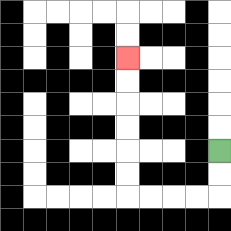{'start': '[9, 6]', 'end': '[5, 2]', 'path_directions': 'D,D,L,L,L,L,U,U,U,U,U,U', 'path_coordinates': '[[9, 6], [9, 7], [9, 8], [8, 8], [7, 8], [6, 8], [5, 8], [5, 7], [5, 6], [5, 5], [5, 4], [5, 3], [5, 2]]'}